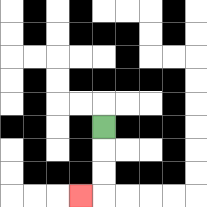{'start': '[4, 5]', 'end': '[3, 8]', 'path_directions': 'D,D,D,L', 'path_coordinates': '[[4, 5], [4, 6], [4, 7], [4, 8], [3, 8]]'}